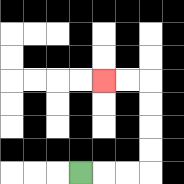{'start': '[3, 7]', 'end': '[4, 3]', 'path_directions': 'R,R,R,U,U,U,U,L,L', 'path_coordinates': '[[3, 7], [4, 7], [5, 7], [6, 7], [6, 6], [6, 5], [6, 4], [6, 3], [5, 3], [4, 3]]'}